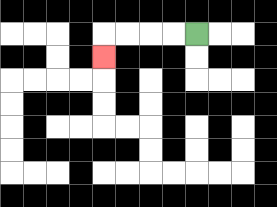{'start': '[8, 1]', 'end': '[4, 2]', 'path_directions': 'L,L,L,L,D', 'path_coordinates': '[[8, 1], [7, 1], [6, 1], [5, 1], [4, 1], [4, 2]]'}